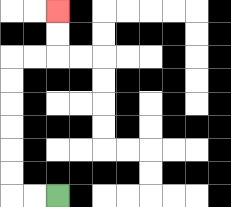{'start': '[2, 8]', 'end': '[2, 0]', 'path_directions': 'L,L,U,U,U,U,U,U,R,R,U,U', 'path_coordinates': '[[2, 8], [1, 8], [0, 8], [0, 7], [0, 6], [0, 5], [0, 4], [0, 3], [0, 2], [1, 2], [2, 2], [2, 1], [2, 0]]'}